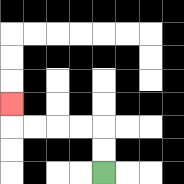{'start': '[4, 7]', 'end': '[0, 4]', 'path_directions': 'U,U,L,L,L,L,U', 'path_coordinates': '[[4, 7], [4, 6], [4, 5], [3, 5], [2, 5], [1, 5], [0, 5], [0, 4]]'}